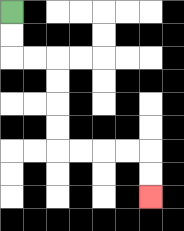{'start': '[0, 0]', 'end': '[6, 8]', 'path_directions': 'D,D,R,R,D,D,D,D,R,R,R,R,D,D', 'path_coordinates': '[[0, 0], [0, 1], [0, 2], [1, 2], [2, 2], [2, 3], [2, 4], [2, 5], [2, 6], [3, 6], [4, 6], [5, 6], [6, 6], [6, 7], [6, 8]]'}